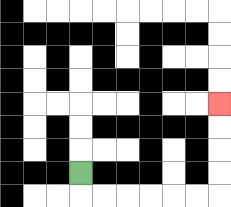{'start': '[3, 7]', 'end': '[9, 4]', 'path_directions': 'D,R,R,R,R,R,R,U,U,U,U', 'path_coordinates': '[[3, 7], [3, 8], [4, 8], [5, 8], [6, 8], [7, 8], [8, 8], [9, 8], [9, 7], [9, 6], [9, 5], [9, 4]]'}